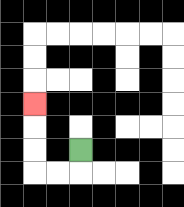{'start': '[3, 6]', 'end': '[1, 4]', 'path_directions': 'D,L,L,U,U,U', 'path_coordinates': '[[3, 6], [3, 7], [2, 7], [1, 7], [1, 6], [1, 5], [1, 4]]'}